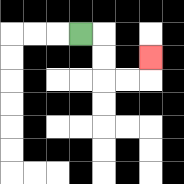{'start': '[3, 1]', 'end': '[6, 2]', 'path_directions': 'R,D,D,R,R,U', 'path_coordinates': '[[3, 1], [4, 1], [4, 2], [4, 3], [5, 3], [6, 3], [6, 2]]'}